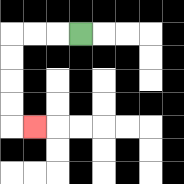{'start': '[3, 1]', 'end': '[1, 5]', 'path_directions': 'L,L,L,D,D,D,D,R', 'path_coordinates': '[[3, 1], [2, 1], [1, 1], [0, 1], [0, 2], [0, 3], [0, 4], [0, 5], [1, 5]]'}